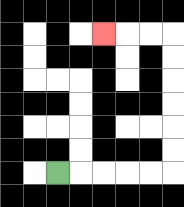{'start': '[2, 7]', 'end': '[4, 1]', 'path_directions': 'R,R,R,R,R,U,U,U,U,U,U,L,L,L', 'path_coordinates': '[[2, 7], [3, 7], [4, 7], [5, 7], [6, 7], [7, 7], [7, 6], [7, 5], [7, 4], [7, 3], [7, 2], [7, 1], [6, 1], [5, 1], [4, 1]]'}